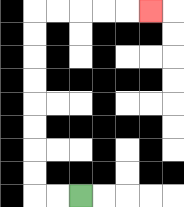{'start': '[3, 8]', 'end': '[6, 0]', 'path_directions': 'L,L,U,U,U,U,U,U,U,U,R,R,R,R,R', 'path_coordinates': '[[3, 8], [2, 8], [1, 8], [1, 7], [1, 6], [1, 5], [1, 4], [1, 3], [1, 2], [1, 1], [1, 0], [2, 0], [3, 0], [4, 0], [5, 0], [6, 0]]'}